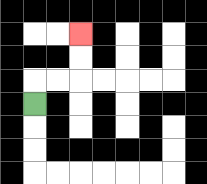{'start': '[1, 4]', 'end': '[3, 1]', 'path_directions': 'U,R,R,U,U', 'path_coordinates': '[[1, 4], [1, 3], [2, 3], [3, 3], [3, 2], [3, 1]]'}